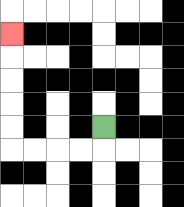{'start': '[4, 5]', 'end': '[0, 1]', 'path_directions': 'D,L,L,L,L,U,U,U,U,U', 'path_coordinates': '[[4, 5], [4, 6], [3, 6], [2, 6], [1, 6], [0, 6], [0, 5], [0, 4], [0, 3], [0, 2], [0, 1]]'}